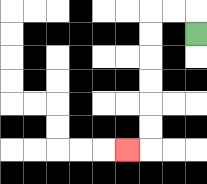{'start': '[8, 1]', 'end': '[5, 6]', 'path_directions': 'U,L,L,D,D,D,D,D,D,L', 'path_coordinates': '[[8, 1], [8, 0], [7, 0], [6, 0], [6, 1], [6, 2], [6, 3], [6, 4], [6, 5], [6, 6], [5, 6]]'}